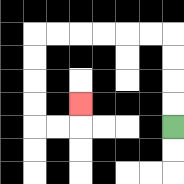{'start': '[7, 5]', 'end': '[3, 4]', 'path_directions': 'U,U,U,U,L,L,L,L,L,L,D,D,D,D,R,R,U', 'path_coordinates': '[[7, 5], [7, 4], [7, 3], [7, 2], [7, 1], [6, 1], [5, 1], [4, 1], [3, 1], [2, 1], [1, 1], [1, 2], [1, 3], [1, 4], [1, 5], [2, 5], [3, 5], [3, 4]]'}